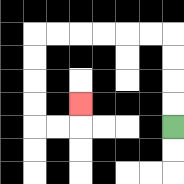{'start': '[7, 5]', 'end': '[3, 4]', 'path_directions': 'U,U,U,U,L,L,L,L,L,L,D,D,D,D,R,R,U', 'path_coordinates': '[[7, 5], [7, 4], [7, 3], [7, 2], [7, 1], [6, 1], [5, 1], [4, 1], [3, 1], [2, 1], [1, 1], [1, 2], [1, 3], [1, 4], [1, 5], [2, 5], [3, 5], [3, 4]]'}